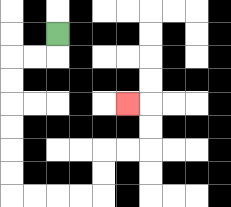{'start': '[2, 1]', 'end': '[5, 4]', 'path_directions': 'D,L,L,D,D,D,D,D,D,R,R,R,R,U,U,R,R,U,U,L', 'path_coordinates': '[[2, 1], [2, 2], [1, 2], [0, 2], [0, 3], [0, 4], [0, 5], [0, 6], [0, 7], [0, 8], [1, 8], [2, 8], [3, 8], [4, 8], [4, 7], [4, 6], [5, 6], [6, 6], [6, 5], [6, 4], [5, 4]]'}